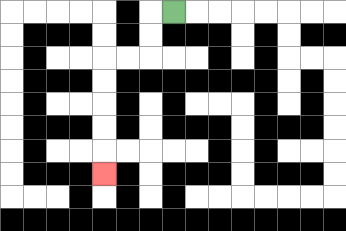{'start': '[7, 0]', 'end': '[4, 7]', 'path_directions': 'L,D,D,L,L,D,D,D,D,D', 'path_coordinates': '[[7, 0], [6, 0], [6, 1], [6, 2], [5, 2], [4, 2], [4, 3], [4, 4], [4, 5], [4, 6], [4, 7]]'}